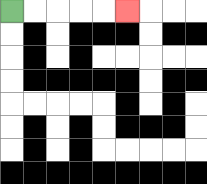{'start': '[0, 0]', 'end': '[5, 0]', 'path_directions': 'R,R,R,R,R', 'path_coordinates': '[[0, 0], [1, 0], [2, 0], [3, 0], [4, 0], [5, 0]]'}